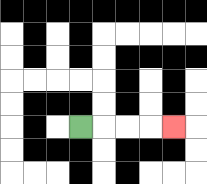{'start': '[3, 5]', 'end': '[7, 5]', 'path_directions': 'R,R,R,R', 'path_coordinates': '[[3, 5], [4, 5], [5, 5], [6, 5], [7, 5]]'}